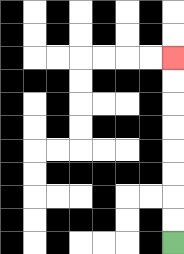{'start': '[7, 10]', 'end': '[7, 2]', 'path_directions': 'U,U,U,U,U,U,U,U', 'path_coordinates': '[[7, 10], [7, 9], [7, 8], [7, 7], [7, 6], [7, 5], [7, 4], [7, 3], [7, 2]]'}